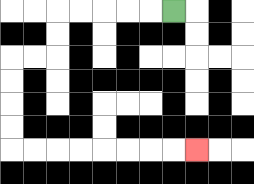{'start': '[7, 0]', 'end': '[8, 6]', 'path_directions': 'L,L,L,L,L,D,D,L,L,D,D,D,D,R,R,R,R,R,R,R,R', 'path_coordinates': '[[7, 0], [6, 0], [5, 0], [4, 0], [3, 0], [2, 0], [2, 1], [2, 2], [1, 2], [0, 2], [0, 3], [0, 4], [0, 5], [0, 6], [1, 6], [2, 6], [3, 6], [4, 6], [5, 6], [6, 6], [7, 6], [8, 6]]'}